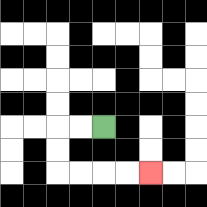{'start': '[4, 5]', 'end': '[6, 7]', 'path_directions': 'L,L,D,D,R,R,R,R', 'path_coordinates': '[[4, 5], [3, 5], [2, 5], [2, 6], [2, 7], [3, 7], [4, 7], [5, 7], [6, 7]]'}